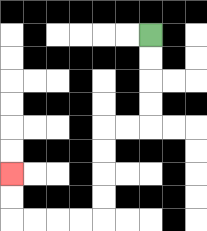{'start': '[6, 1]', 'end': '[0, 7]', 'path_directions': 'D,D,D,D,L,L,D,D,D,D,L,L,L,L,U,U', 'path_coordinates': '[[6, 1], [6, 2], [6, 3], [6, 4], [6, 5], [5, 5], [4, 5], [4, 6], [4, 7], [4, 8], [4, 9], [3, 9], [2, 9], [1, 9], [0, 9], [0, 8], [0, 7]]'}